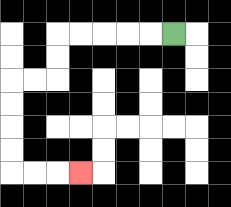{'start': '[7, 1]', 'end': '[3, 7]', 'path_directions': 'L,L,L,L,L,D,D,L,L,D,D,D,D,R,R,R', 'path_coordinates': '[[7, 1], [6, 1], [5, 1], [4, 1], [3, 1], [2, 1], [2, 2], [2, 3], [1, 3], [0, 3], [0, 4], [0, 5], [0, 6], [0, 7], [1, 7], [2, 7], [3, 7]]'}